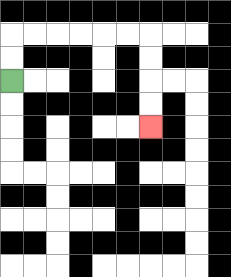{'start': '[0, 3]', 'end': '[6, 5]', 'path_directions': 'U,U,R,R,R,R,R,R,D,D,D,D', 'path_coordinates': '[[0, 3], [0, 2], [0, 1], [1, 1], [2, 1], [3, 1], [4, 1], [5, 1], [6, 1], [6, 2], [6, 3], [6, 4], [6, 5]]'}